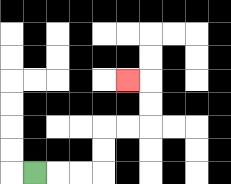{'start': '[1, 7]', 'end': '[5, 3]', 'path_directions': 'R,R,R,U,U,R,R,U,U,L', 'path_coordinates': '[[1, 7], [2, 7], [3, 7], [4, 7], [4, 6], [4, 5], [5, 5], [6, 5], [6, 4], [6, 3], [5, 3]]'}